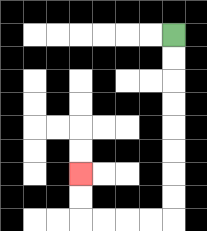{'start': '[7, 1]', 'end': '[3, 7]', 'path_directions': 'D,D,D,D,D,D,D,D,L,L,L,L,U,U', 'path_coordinates': '[[7, 1], [7, 2], [7, 3], [7, 4], [7, 5], [7, 6], [7, 7], [7, 8], [7, 9], [6, 9], [5, 9], [4, 9], [3, 9], [3, 8], [3, 7]]'}